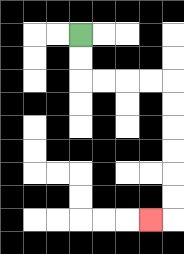{'start': '[3, 1]', 'end': '[6, 9]', 'path_directions': 'D,D,R,R,R,R,D,D,D,D,D,D,L', 'path_coordinates': '[[3, 1], [3, 2], [3, 3], [4, 3], [5, 3], [6, 3], [7, 3], [7, 4], [7, 5], [7, 6], [7, 7], [7, 8], [7, 9], [6, 9]]'}